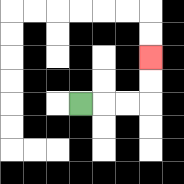{'start': '[3, 4]', 'end': '[6, 2]', 'path_directions': 'R,R,R,U,U', 'path_coordinates': '[[3, 4], [4, 4], [5, 4], [6, 4], [6, 3], [6, 2]]'}